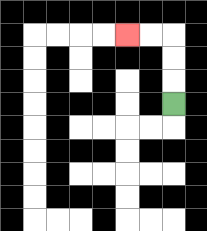{'start': '[7, 4]', 'end': '[5, 1]', 'path_directions': 'U,U,U,L,L', 'path_coordinates': '[[7, 4], [7, 3], [7, 2], [7, 1], [6, 1], [5, 1]]'}